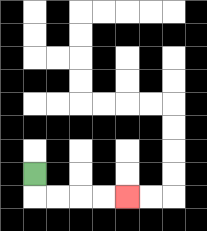{'start': '[1, 7]', 'end': '[5, 8]', 'path_directions': 'D,R,R,R,R', 'path_coordinates': '[[1, 7], [1, 8], [2, 8], [3, 8], [4, 8], [5, 8]]'}